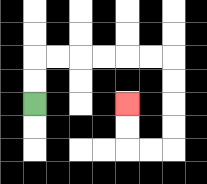{'start': '[1, 4]', 'end': '[5, 4]', 'path_directions': 'U,U,R,R,R,R,R,R,D,D,D,D,L,L,U,U', 'path_coordinates': '[[1, 4], [1, 3], [1, 2], [2, 2], [3, 2], [4, 2], [5, 2], [6, 2], [7, 2], [7, 3], [7, 4], [7, 5], [7, 6], [6, 6], [5, 6], [5, 5], [5, 4]]'}